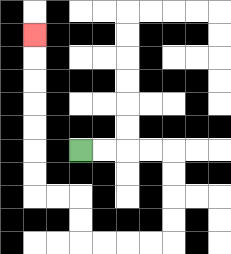{'start': '[3, 6]', 'end': '[1, 1]', 'path_directions': 'R,R,R,R,D,D,D,D,L,L,L,L,U,U,L,L,U,U,U,U,U,U,U', 'path_coordinates': '[[3, 6], [4, 6], [5, 6], [6, 6], [7, 6], [7, 7], [7, 8], [7, 9], [7, 10], [6, 10], [5, 10], [4, 10], [3, 10], [3, 9], [3, 8], [2, 8], [1, 8], [1, 7], [1, 6], [1, 5], [1, 4], [1, 3], [1, 2], [1, 1]]'}